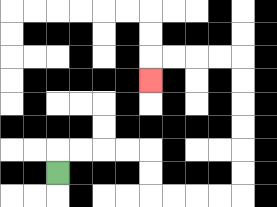{'start': '[2, 7]', 'end': '[6, 3]', 'path_directions': 'U,R,R,R,R,D,D,R,R,R,R,U,U,U,U,U,U,L,L,L,L,D', 'path_coordinates': '[[2, 7], [2, 6], [3, 6], [4, 6], [5, 6], [6, 6], [6, 7], [6, 8], [7, 8], [8, 8], [9, 8], [10, 8], [10, 7], [10, 6], [10, 5], [10, 4], [10, 3], [10, 2], [9, 2], [8, 2], [7, 2], [6, 2], [6, 3]]'}